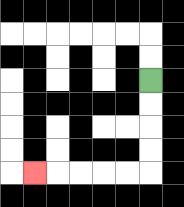{'start': '[6, 3]', 'end': '[1, 7]', 'path_directions': 'D,D,D,D,L,L,L,L,L', 'path_coordinates': '[[6, 3], [6, 4], [6, 5], [6, 6], [6, 7], [5, 7], [4, 7], [3, 7], [2, 7], [1, 7]]'}